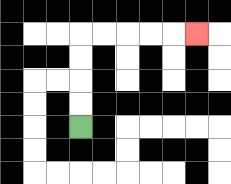{'start': '[3, 5]', 'end': '[8, 1]', 'path_directions': 'U,U,U,U,R,R,R,R,R', 'path_coordinates': '[[3, 5], [3, 4], [3, 3], [3, 2], [3, 1], [4, 1], [5, 1], [6, 1], [7, 1], [8, 1]]'}